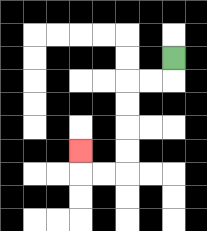{'start': '[7, 2]', 'end': '[3, 6]', 'path_directions': 'D,L,L,D,D,D,D,L,L,U', 'path_coordinates': '[[7, 2], [7, 3], [6, 3], [5, 3], [5, 4], [5, 5], [5, 6], [5, 7], [4, 7], [3, 7], [3, 6]]'}